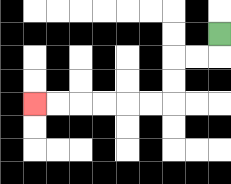{'start': '[9, 1]', 'end': '[1, 4]', 'path_directions': 'D,L,L,D,D,L,L,L,L,L,L', 'path_coordinates': '[[9, 1], [9, 2], [8, 2], [7, 2], [7, 3], [7, 4], [6, 4], [5, 4], [4, 4], [3, 4], [2, 4], [1, 4]]'}